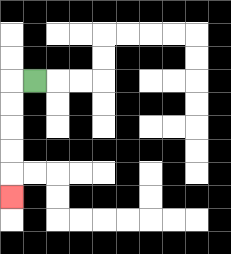{'start': '[1, 3]', 'end': '[0, 8]', 'path_directions': 'L,D,D,D,D,D', 'path_coordinates': '[[1, 3], [0, 3], [0, 4], [0, 5], [0, 6], [0, 7], [0, 8]]'}